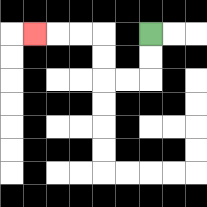{'start': '[6, 1]', 'end': '[1, 1]', 'path_directions': 'D,D,L,L,U,U,L,L,L', 'path_coordinates': '[[6, 1], [6, 2], [6, 3], [5, 3], [4, 3], [4, 2], [4, 1], [3, 1], [2, 1], [1, 1]]'}